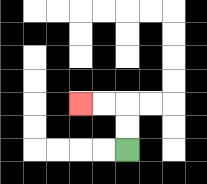{'start': '[5, 6]', 'end': '[3, 4]', 'path_directions': 'U,U,L,L', 'path_coordinates': '[[5, 6], [5, 5], [5, 4], [4, 4], [3, 4]]'}